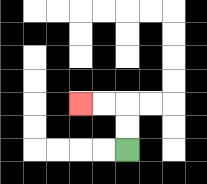{'start': '[5, 6]', 'end': '[3, 4]', 'path_directions': 'U,U,L,L', 'path_coordinates': '[[5, 6], [5, 5], [5, 4], [4, 4], [3, 4]]'}